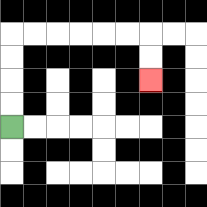{'start': '[0, 5]', 'end': '[6, 3]', 'path_directions': 'U,U,U,U,R,R,R,R,R,R,D,D', 'path_coordinates': '[[0, 5], [0, 4], [0, 3], [0, 2], [0, 1], [1, 1], [2, 1], [3, 1], [4, 1], [5, 1], [6, 1], [6, 2], [6, 3]]'}